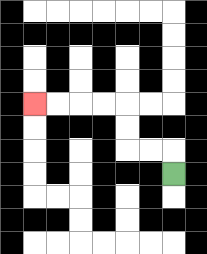{'start': '[7, 7]', 'end': '[1, 4]', 'path_directions': 'U,L,L,U,U,L,L,L,L', 'path_coordinates': '[[7, 7], [7, 6], [6, 6], [5, 6], [5, 5], [5, 4], [4, 4], [3, 4], [2, 4], [1, 4]]'}